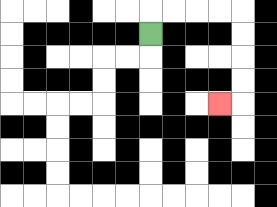{'start': '[6, 1]', 'end': '[9, 4]', 'path_directions': 'U,R,R,R,R,D,D,D,D,L', 'path_coordinates': '[[6, 1], [6, 0], [7, 0], [8, 0], [9, 0], [10, 0], [10, 1], [10, 2], [10, 3], [10, 4], [9, 4]]'}